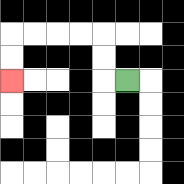{'start': '[5, 3]', 'end': '[0, 3]', 'path_directions': 'L,U,U,L,L,L,L,D,D', 'path_coordinates': '[[5, 3], [4, 3], [4, 2], [4, 1], [3, 1], [2, 1], [1, 1], [0, 1], [0, 2], [0, 3]]'}